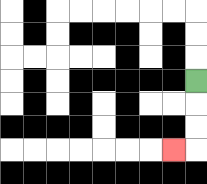{'start': '[8, 3]', 'end': '[7, 6]', 'path_directions': 'D,D,D,L', 'path_coordinates': '[[8, 3], [8, 4], [8, 5], [8, 6], [7, 6]]'}